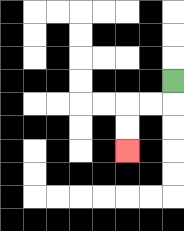{'start': '[7, 3]', 'end': '[5, 6]', 'path_directions': 'D,L,L,D,D', 'path_coordinates': '[[7, 3], [7, 4], [6, 4], [5, 4], [5, 5], [5, 6]]'}